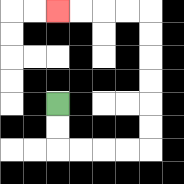{'start': '[2, 4]', 'end': '[2, 0]', 'path_directions': 'D,D,R,R,R,R,U,U,U,U,U,U,L,L,L,L', 'path_coordinates': '[[2, 4], [2, 5], [2, 6], [3, 6], [4, 6], [5, 6], [6, 6], [6, 5], [6, 4], [6, 3], [6, 2], [6, 1], [6, 0], [5, 0], [4, 0], [3, 0], [2, 0]]'}